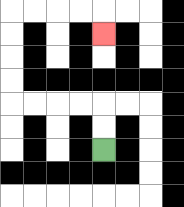{'start': '[4, 6]', 'end': '[4, 1]', 'path_directions': 'U,U,L,L,L,L,U,U,U,U,R,R,R,R,D', 'path_coordinates': '[[4, 6], [4, 5], [4, 4], [3, 4], [2, 4], [1, 4], [0, 4], [0, 3], [0, 2], [0, 1], [0, 0], [1, 0], [2, 0], [3, 0], [4, 0], [4, 1]]'}